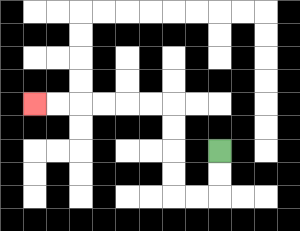{'start': '[9, 6]', 'end': '[1, 4]', 'path_directions': 'D,D,L,L,U,U,U,U,L,L,L,L,L,L', 'path_coordinates': '[[9, 6], [9, 7], [9, 8], [8, 8], [7, 8], [7, 7], [7, 6], [7, 5], [7, 4], [6, 4], [5, 4], [4, 4], [3, 4], [2, 4], [1, 4]]'}